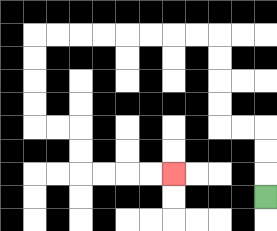{'start': '[11, 8]', 'end': '[7, 7]', 'path_directions': 'U,U,U,L,L,U,U,U,U,L,L,L,L,L,L,L,L,D,D,D,D,R,R,D,D,R,R,R,R', 'path_coordinates': '[[11, 8], [11, 7], [11, 6], [11, 5], [10, 5], [9, 5], [9, 4], [9, 3], [9, 2], [9, 1], [8, 1], [7, 1], [6, 1], [5, 1], [4, 1], [3, 1], [2, 1], [1, 1], [1, 2], [1, 3], [1, 4], [1, 5], [2, 5], [3, 5], [3, 6], [3, 7], [4, 7], [5, 7], [6, 7], [7, 7]]'}